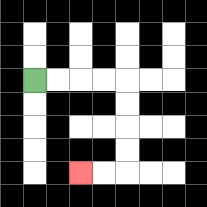{'start': '[1, 3]', 'end': '[3, 7]', 'path_directions': 'R,R,R,R,D,D,D,D,L,L', 'path_coordinates': '[[1, 3], [2, 3], [3, 3], [4, 3], [5, 3], [5, 4], [5, 5], [5, 6], [5, 7], [4, 7], [3, 7]]'}